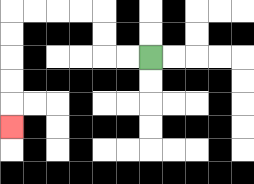{'start': '[6, 2]', 'end': '[0, 5]', 'path_directions': 'L,L,U,U,L,L,L,L,D,D,D,D,D', 'path_coordinates': '[[6, 2], [5, 2], [4, 2], [4, 1], [4, 0], [3, 0], [2, 0], [1, 0], [0, 0], [0, 1], [0, 2], [0, 3], [0, 4], [0, 5]]'}